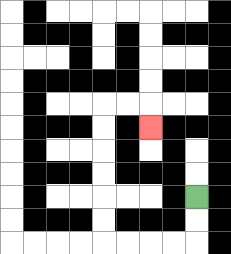{'start': '[8, 8]', 'end': '[6, 5]', 'path_directions': 'D,D,L,L,L,L,U,U,U,U,U,U,R,R,D', 'path_coordinates': '[[8, 8], [8, 9], [8, 10], [7, 10], [6, 10], [5, 10], [4, 10], [4, 9], [4, 8], [4, 7], [4, 6], [4, 5], [4, 4], [5, 4], [6, 4], [6, 5]]'}